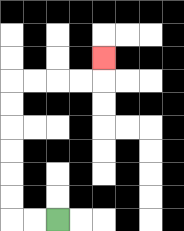{'start': '[2, 9]', 'end': '[4, 2]', 'path_directions': 'L,L,U,U,U,U,U,U,R,R,R,R,U', 'path_coordinates': '[[2, 9], [1, 9], [0, 9], [0, 8], [0, 7], [0, 6], [0, 5], [0, 4], [0, 3], [1, 3], [2, 3], [3, 3], [4, 3], [4, 2]]'}